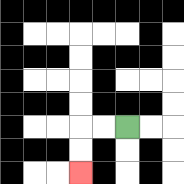{'start': '[5, 5]', 'end': '[3, 7]', 'path_directions': 'L,L,D,D', 'path_coordinates': '[[5, 5], [4, 5], [3, 5], [3, 6], [3, 7]]'}